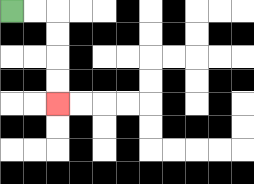{'start': '[0, 0]', 'end': '[2, 4]', 'path_directions': 'R,R,D,D,D,D', 'path_coordinates': '[[0, 0], [1, 0], [2, 0], [2, 1], [2, 2], [2, 3], [2, 4]]'}